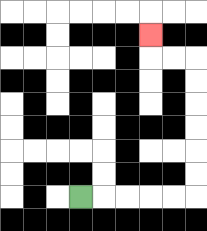{'start': '[3, 8]', 'end': '[6, 1]', 'path_directions': 'R,R,R,R,R,U,U,U,U,U,U,L,L,U', 'path_coordinates': '[[3, 8], [4, 8], [5, 8], [6, 8], [7, 8], [8, 8], [8, 7], [8, 6], [8, 5], [8, 4], [8, 3], [8, 2], [7, 2], [6, 2], [6, 1]]'}